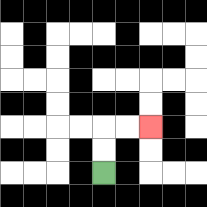{'start': '[4, 7]', 'end': '[6, 5]', 'path_directions': 'U,U,R,R', 'path_coordinates': '[[4, 7], [4, 6], [4, 5], [5, 5], [6, 5]]'}